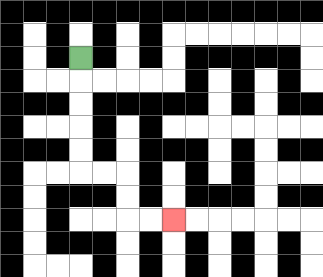{'start': '[3, 2]', 'end': '[7, 9]', 'path_directions': 'D,D,D,D,D,R,R,D,D,R,R', 'path_coordinates': '[[3, 2], [3, 3], [3, 4], [3, 5], [3, 6], [3, 7], [4, 7], [5, 7], [5, 8], [5, 9], [6, 9], [7, 9]]'}